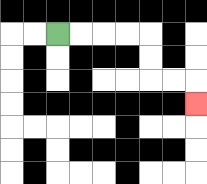{'start': '[2, 1]', 'end': '[8, 4]', 'path_directions': 'R,R,R,R,D,D,R,R,D', 'path_coordinates': '[[2, 1], [3, 1], [4, 1], [5, 1], [6, 1], [6, 2], [6, 3], [7, 3], [8, 3], [8, 4]]'}